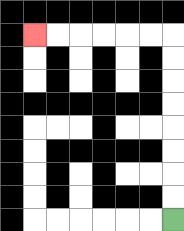{'start': '[7, 9]', 'end': '[1, 1]', 'path_directions': 'U,U,U,U,U,U,U,U,L,L,L,L,L,L', 'path_coordinates': '[[7, 9], [7, 8], [7, 7], [7, 6], [7, 5], [7, 4], [7, 3], [7, 2], [7, 1], [6, 1], [5, 1], [4, 1], [3, 1], [2, 1], [1, 1]]'}